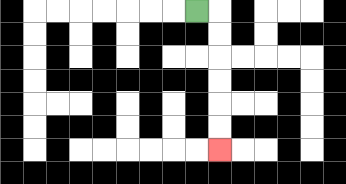{'start': '[8, 0]', 'end': '[9, 6]', 'path_directions': 'R,D,D,D,D,D,D', 'path_coordinates': '[[8, 0], [9, 0], [9, 1], [9, 2], [9, 3], [9, 4], [9, 5], [9, 6]]'}